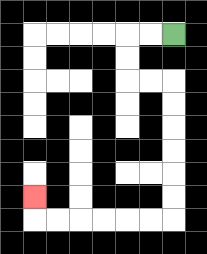{'start': '[7, 1]', 'end': '[1, 8]', 'path_directions': 'L,L,D,D,R,R,D,D,D,D,D,D,L,L,L,L,L,L,U', 'path_coordinates': '[[7, 1], [6, 1], [5, 1], [5, 2], [5, 3], [6, 3], [7, 3], [7, 4], [7, 5], [7, 6], [7, 7], [7, 8], [7, 9], [6, 9], [5, 9], [4, 9], [3, 9], [2, 9], [1, 9], [1, 8]]'}